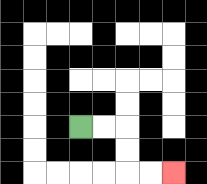{'start': '[3, 5]', 'end': '[7, 7]', 'path_directions': 'R,R,D,D,R,R', 'path_coordinates': '[[3, 5], [4, 5], [5, 5], [5, 6], [5, 7], [6, 7], [7, 7]]'}